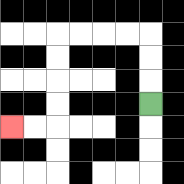{'start': '[6, 4]', 'end': '[0, 5]', 'path_directions': 'U,U,U,L,L,L,L,D,D,D,D,L,L', 'path_coordinates': '[[6, 4], [6, 3], [6, 2], [6, 1], [5, 1], [4, 1], [3, 1], [2, 1], [2, 2], [2, 3], [2, 4], [2, 5], [1, 5], [0, 5]]'}